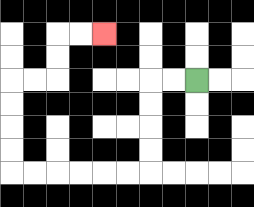{'start': '[8, 3]', 'end': '[4, 1]', 'path_directions': 'L,L,D,D,D,D,L,L,L,L,L,L,U,U,U,U,R,R,U,U,R,R', 'path_coordinates': '[[8, 3], [7, 3], [6, 3], [6, 4], [6, 5], [6, 6], [6, 7], [5, 7], [4, 7], [3, 7], [2, 7], [1, 7], [0, 7], [0, 6], [0, 5], [0, 4], [0, 3], [1, 3], [2, 3], [2, 2], [2, 1], [3, 1], [4, 1]]'}